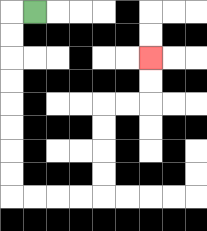{'start': '[1, 0]', 'end': '[6, 2]', 'path_directions': 'L,D,D,D,D,D,D,D,D,R,R,R,R,U,U,U,U,R,R,U,U', 'path_coordinates': '[[1, 0], [0, 0], [0, 1], [0, 2], [0, 3], [0, 4], [0, 5], [0, 6], [0, 7], [0, 8], [1, 8], [2, 8], [3, 8], [4, 8], [4, 7], [4, 6], [4, 5], [4, 4], [5, 4], [6, 4], [6, 3], [6, 2]]'}